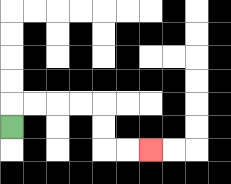{'start': '[0, 5]', 'end': '[6, 6]', 'path_directions': 'U,R,R,R,R,D,D,R,R', 'path_coordinates': '[[0, 5], [0, 4], [1, 4], [2, 4], [3, 4], [4, 4], [4, 5], [4, 6], [5, 6], [6, 6]]'}